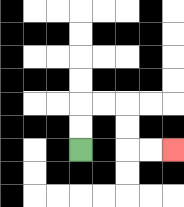{'start': '[3, 6]', 'end': '[7, 6]', 'path_directions': 'U,U,R,R,D,D,R,R', 'path_coordinates': '[[3, 6], [3, 5], [3, 4], [4, 4], [5, 4], [5, 5], [5, 6], [6, 6], [7, 6]]'}